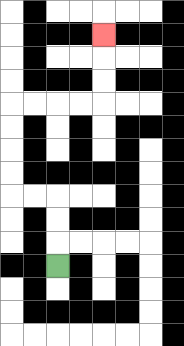{'start': '[2, 11]', 'end': '[4, 1]', 'path_directions': 'U,U,U,L,L,U,U,U,U,R,R,R,R,U,U,U', 'path_coordinates': '[[2, 11], [2, 10], [2, 9], [2, 8], [1, 8], [0, 8], [0, 7], [0, 6], [0, 5], [0, 4], [1, 4], [2, 4], [3, 4], [4, 4], [4, 3], [4, 2], [4, 1]]'}